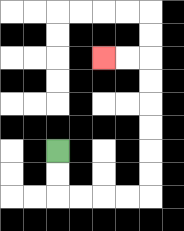{'start': '[2, 6]', 'end': '[4, 2]', 'path_directions': 'D,D,R,R,R,R,U,U,U,U,U,U,L,L', 'path_coordinates': '[[2, 6], [2, 7], [2, 8], [3, 8], [4, 8], [5, 8], [6, 8], [6, 7], [6, 6], [6, 5], [6, 4], [6, 3], [6, 2], [5, 2], [4, 2]]'}